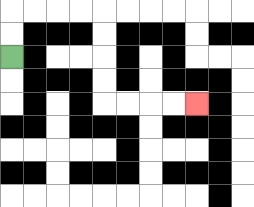{'start': '[0, 2]', 'end': '[8, 4]', 'path_directions': 'U,U,R,R,R,R,D,D,D,D,R,R,R,R', 'path_coordinates': '[[0, 2], [0, 1], [0, 0], [1, 0], [2, 0], [3, 0], [4, 0], [4, 1], [4, 2], [4, 3], [4, 4], [5, 4], [6, 4], [7, 4], [8, 4]]'}